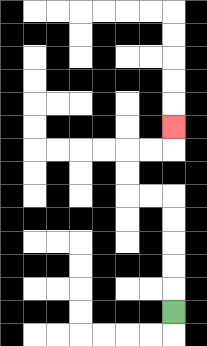{'start': '[7, 13]', 'end': '[7, 5]', 'path_directions': 'U,U,U,U,U,L,L,U,U,R,R,U', 'path_coordinates': '[[7, 13], [7, 12], [7, 11], [7, 10], [7, 9], [7, 8], [6, 8], [5, 8], [5, 7], [5, 6], [6, 6], [7, 6], [7, 5]]'}